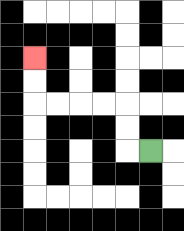{'start': '[6, 6]', 'end': '[1, 2]', 'path_directions': 'L,U,U,L,L,L,L,U,U', 'path_coordinates': '[[6, 6], [5, 6], [5, 5], [5, 4], [4, 4], [3, 4], [2, 4], [1, 4], [1, 3], [1, 2]]'}